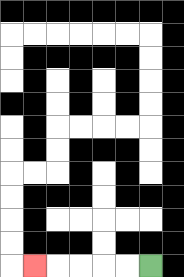{'start': '[6, 11]', 'end': '[1, 11]', 'path_directions': 'L,L,L,L,L', 'path_coordinates': '[[6, 11], [5, 11], [4, 11], [3, 11], [2, 11], [1, 11]]'}